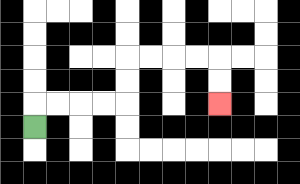{'start': '[1, 5]', 'end': '[9, 4]', 'path_directions': 'U,R,R,R,R,U,U,R,R,R,R,D,D', 'path_coordinates': '[[1, 5], [1, 4], [2, 4], [3, 4], [4, 4], [5, 4], [5, 3], [5, 2], [6, 2], [7, 2], [8, 2], [9, 2], [9, 3], [9, 4]]'}